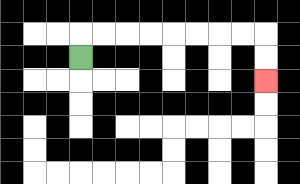{'start': '[3, 2]', 'end': '[11, 3]', 'path_directions': 'U,R,R,R,R,R,R,R,R,D,D', 'path_coordinates': '[[3, 2], [3, 1], [4, 1], [5, 1], [6, 1], [7, 1], [8, 1], [9, 1], [10, 1], [11, 1], [11, 2], [11, 3]]'}